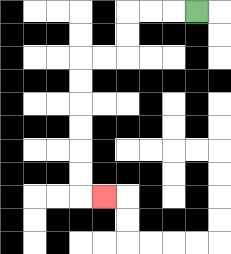{'start': '[8, 0]', 'end': '[4, 8]', 'path_directions': 'L,L,L,D,D,L,L,D,D,D,D,D,D,R', 'path_coordinates': '[[8, 0], [7, 0], [6, 0], [5, 0], [5, 1], [5, 2], [4, 2], [3, 2], [3, 3], [3, 4], [3, 5], [3, 6], [3, 7], [3, 8], [4, 8]]'}